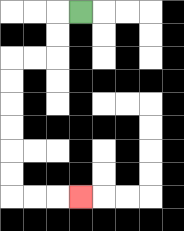{'start': '[3, 0]', 'end': '[3, 8]', 'path_directions': 'L,D,D,L,L,D,D,D,D,D,D,R,R,R', 'path_coordinates': '[[3, 0], [2, 0], [2, 1], [2, 2], [1, 2], [0, 2], [0, 3], [0, 4], [0, 5], [0, 6], [0, 7], [0, 8], [1, 8], [2, 8], [3, 8]]'}